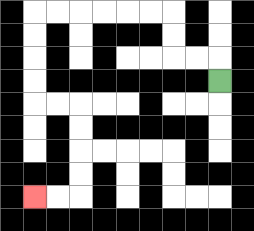{'start': '[9, 3]', 'end': '[1, 8]', 'path_directions': 'U,L,L,U,U,L,L,L,L,L,L,D,D,D,D,R,R,D,D,D,D,L,L', 'path_coordinates': '[[9, 3], [9, 2], [8, 2], [7, 2], [7, 1], [7, 0], [6, 0], [5, 0], [4, 0], [3, 0], [2, 0], [1, 0], [1, 1], [1, 2], [1, 3], [1, 4], [2, 4], [3, 4], [3, 5], [3, 6], [3, 7], [3, 8], [2, 8], [1, 8]]'}